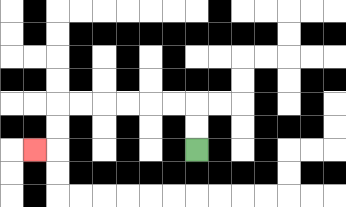{'start': '[8, 6]', 'end': '[1, 6]', 'path_directions': 'U,U,L,L,L,L,L,L,D,D,L', 'path_coordinates': '[[8, 6], [8, 5], [8, 4], [7, 4], [6, 4], [5, 4], [4, 4], [3, 4], [2, 4], [2, 5], [2, 6], [1, 6]]'}